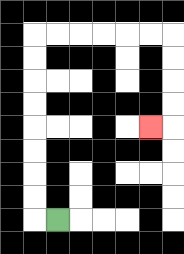{'start': '[2, 9]', 'end': '[6, 5]', 'path_directions': 'L,U,U,U,U,U,U,U,U,R,R,R,R,R,R,D,D,D,D,L', 'path_coordinates': '[[2, 9], [1, 9], [1, 8], [1, 7], [1, 6], [1, 5], [1, 4], [1, 3], [1, 2], [1, 1], [2, 1], [3, 1], [4, 1], [5, 1], [6, 1], [7, 1], [7, 2], [7, 3], [7, 4], [7, 5], [6, 5]]'}